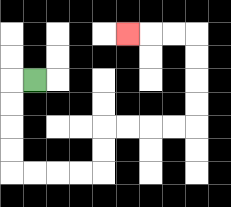{'start': '[1, 3]', 'end': '[5, 1]', 'path_directions': 'L,D,D,D,D,R,R,R,R,U,U,R,R,R,R,U,U,U,U,L,L,L', 'path_coordinates': '[[1, 3], [0, 3], [0, 4], [0, 5], [0, 6], [0, 7], [1, 7], [2, 7], [3, 7], [4, 7], [4, 6], [4, 5], [5, 5], [6, 5], [7, 5], [8, 5], [8, 4], [8, 3], [8, 2], [8, 1], [7, 1], [6, 1], [5, 1]]'}